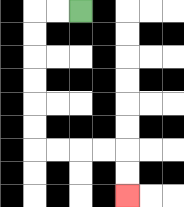{'start': '[3, 0]', 'end': '[5, 8]', 'path_directions': 'L,L,D,D,D,D,D,D,R,R,R,R,D,D', 'path_coordinates': '[[3, 0], [2, 0], [1, 0], [1, 1], [1, 2], [1, 3], [1, 4], [1, 5], [1, 6], [2, 6], [3, 6], [4, 6], [5, 6], [5, 7], [5, 8]]'}